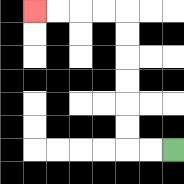{'start': '[7, 6]', 'end': '[1, 0]', 'path_directions': 'L,L,U,U,U,U,U,U,L,L,L,L', 'path_coordinates': '[[7, 6], [6, 6], [5, 6], [5, 5], [5, 4], [5, 3], [5, 2], [5, 1], [5, 0], [4, 0], [3, 0], [2, 0], [1, 0]]'}